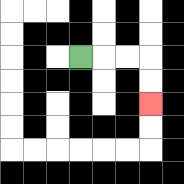{'start': '[3, 2]', 'end': '[6, 4]', 'path_directions': 'R,R,R,D,D', 'path_coordinates': '[[3, 2], [4, 2], [5, 2], [6, 2], [6, 3], [6, 4]]'}